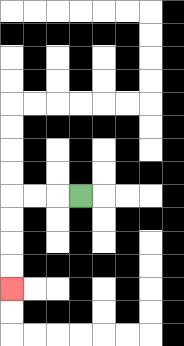{'start': '[3, 8]', 'end': '[0, 12]', 'path_directions': 'L,L,L,D,D,D,D', 'path_coordinates': '[[3, 8], [2, 8], [1, 8], [0, 8], [0, 9], [0, 10], [0, 11], [0, 12]]'}